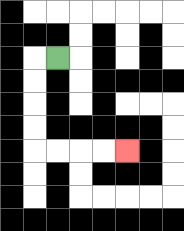{'start': '[2, 2]', 'end': '[5, 6]', 'path_directions': 'L,D,D,D,D,R,R,R,R', 'path_coordinates': '[[2, 2], [1, 2], [1, 3], [1, 4], [1, 5], [1, 6], [2, 6], [3, 6], [4, 6], [5, 6]]'}